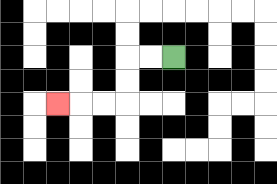{'start': '[7, 2]', 'end': '[2, 4]', 'path_directions': 'L,L,D,D,L,L,L', 'path_coordinates': '[[7, 2], [6, 2], [5, 2], [5, 3], [5, 4], [4, 4], [3, 4], [2, 4]]'}